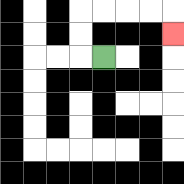{'start': '[4, 2]', 'end': '[7, 1]', 'path_directions': 'L,U,U,R,R,R,R,D', 'path_coordinates': '[[4, 2], [3, 2], [3, 1], [3, 0], [4, 0], [5, 0], [6, 0], [7, 0], [7, 1]]'}